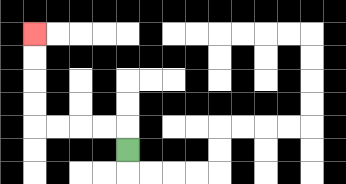{'start': '[5, 6]', 'end': '[1, 1]', 'path_directions': 'U,L,L,L,L,U,U,U,U', 'path_coordinates': '[[5, 6], [5, 5], [4, 5], [3, 5], [2, 5], [1, 5], [1, 4], [1, 3], [1, 2], [1, 1]]'}